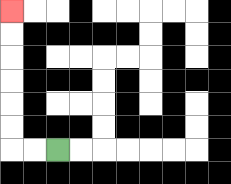{'start': '[2, 6]', 'end': '[0, 0]', 'path_directions': 'L,L,U,U,U,U,U,U', 'path_coordinates': '[[2, 6], [1, 6], [0, 6], [0, 5], [0, 4], [0, 3], [0, 2], [0, 1], [0, 0]]'}